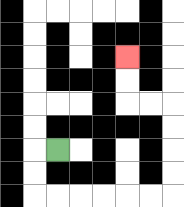{'start': '[2, 6]', 'end': '[5, 2]', 'path_directions': 'L,D,D,R,R,R,R,R,R,U,U,U,U,L,L,U,U', 'path_coordinates': '[[2, 6], [1, 6], [1, 7], [1, 8], [2, 8], [3, 8], [4, 8], [5, 8], [6, 8], [7, 8], [7, 7], [7, 6], [7, 5], [7, 4], [6, 4], [5, 4], [5, 3], [5, 2]]'}